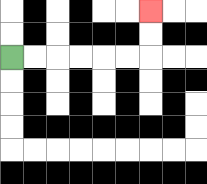{'start': '[0, 2]', 'end': '[6, 0]', 'path_directions': 'R,R,R,R,R,R,U,U', 'path_coordinates': '[[0, 2], [1, 2], [2, 2], [3, 2], [4, 2], [5, 2], [6, 2], [6, 1], [6, 0]]'}